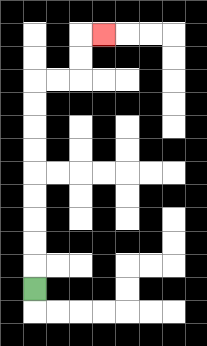{'start': '[1, 12]', 'end': '[4, 1]', 'path_directions': 'U,U,U,U,U,U,U,U,U,R,R,U,U,R', 'path_coordinates': '[[1, 12], [1, 11], [1, 10], [1, 9], [1, 8], [1, 7], [1, 6], [1, 5], [1, 4], [1, 3], [2, 3], [3, 3], [3, 2], [3, 1], [4, 1]]'}